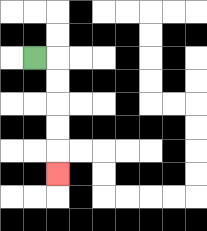{'start': '[1, 2]', 'end': '[2, 7]', 'path_directions': 'R,D,D,D,D,D', 'path_coordinates': '[[1, 2], [2, 2], [2, 3], [2, 4], [2, 5], [2, 6], [2, 7]]'}